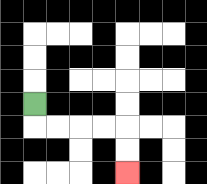{'start': '[1, 4]', 'end': '[5, 7]', 'path_directions': 'D,R,R,R,R,D,D', 'path_coordinates': '[[1, 4], [1, 5], [2, 5], [3, 5], [4, 5], [5, 5], [5, 6], [5, 7]]'}